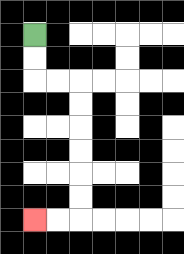{'start': '[1, 1]', 'end': '[1, 9]', 'path_directions': 'D,D,R,R,D,D,D,D,D,D,L,L', 'path_coordinates': '[[1, 1], [1, 2], [1, 3], [2, 3], [3, 3], [3, 4], [3, 5], [3, 6], [3, 7], [3, 8], [3, 9], [2, 9], [1, 9]]'}